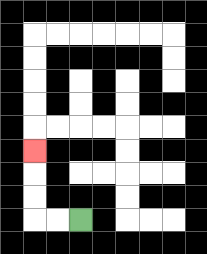{'start': '[3, 9]', 'end': '[1, 6]', 'path_directions': 'L,L,U,U,U', 'path_coordinates': '[[3, 9], [2, 9], [1, 9], [1, 8], [1, 7], [1, 6]]'}